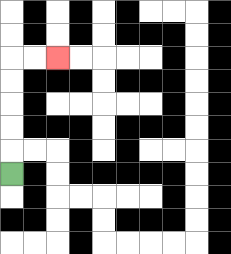{'start': '[0, 7]', 'end': '[2, 2]', 'path_directions': 'U,U,U,U,U,R,R', 'path_coordinates': '[[0, 7], [0, 6], [0, 5], [0, 4], [0, 3], [0, 2], [1, 2], [2, 2]]'}